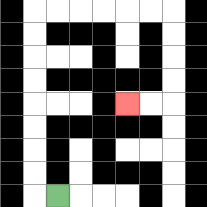{'start': '[2, 8]', 'end': '[5, 4]', 'path_directions': 'L,U,U,U,U,U,U,U,U,R,R,R,R,R,R,D,D,D,D,L,L', 'path_coordinates': '[[2, 8], [1, 8], [1, 7], [1, 6], [1, 5], [1, 4], [1, 3], [1, 2], [1, 1], [1, 0], [2, 0], [3, 0], [4, 0], [5, 0], [6, 0], [7, 0], [7, 1], [7, 2], [7, 3], [7, 4], [6, 4], [5, 4]]'}